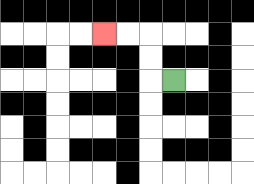{'start': '[7, 3]', 'end': '[4, 1]', 'path_directions': 'L,U,U,L,L', 'path_coordinates': '[[7, 3], [6, 3], [6, 2], [6, 1], [5, 1], [4, 1]]'}